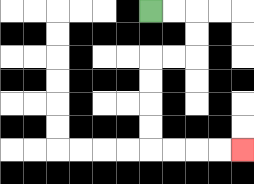{'start': '[6, 0]', 'end': '[10, 6]', 'path_directions': 'R,R,D,D,L,L,D,D,D,D,R,R,R,R', 'path_coordinates': '[[6, 0], [7, 0], [8, 0], [8, 1], [8, 2], [7, 2], [6, 2], [6, 3], [6, 4], [6, 5], [6, 6], [7, 6], [8, 6], [9, 6], [10, 6]]'}